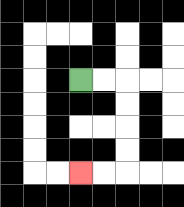{'start': '[3, 3]', 'end': '[3, 7]', 'path_directions': 'R,R,D,D,D,D,L,L', 'path_coordinates': '[[3, 3], [4, 3], [5, 3], [5, 4], [5, 5], [5, 6], [5, 7], [4, 7], [3, 7]]'}